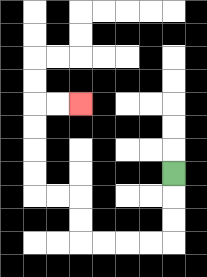{'start': '[7, 7]', 'end': '[3, 4]', 'path_directions': 'D,D,D,L,L,L,L,U,U,L,L,U,U,U,U,R,R', 'path_coordinates': '[[7, 7], [7, 8], [7, 9], [7, 10], [6, 10], [5, 10], [4, 10], [3, 10], [3, 9], [3, 8], [2, 8], [1, 8], [1, 7], [1, 6], [1, 5], [1, 4], [2, 4], [3, 4]]'}